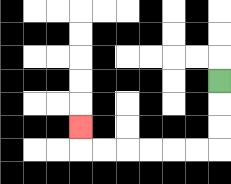{'start': '[9, 3]', 'end': '[3, 5]', 'path_directions': 'D,D,D,L,L,L,L,L,L,U', 'path_coordinates': '[[9, 3], [9, 4], [9, 5], [9, 6], [8, 6], [7, 6], [6, 6], [5, 6], [4, 6], [3, 6], [3, 5]]'}